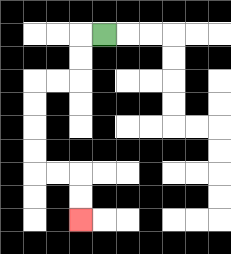{'start': '[4, 1]', 'end': '[3, 9]', 'path_directions': 'L,D,D,L,L,D,D,D,D,R,R,D,D', 'path_coordinates': '[[4, 1], [3, 1], [3, 2], [3, 3], [2, 3], [1, 3], [1, 4], [1, 5], [1, 6], [1, 7], [2, 7], [3, 7], [3, 8], [3, 9]]'}